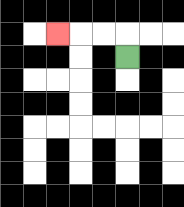{'start': '[5, 2]', 'end': '[2, 1]', 'path_directions': 'U,L,L,L', 'path_coordinates': '[[5, 2], [5, 1], [4, 1], [3, 1], [2, 1]]'}